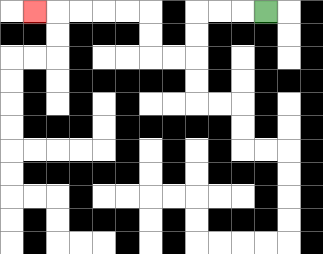{'start': '[11, 0]', 'end': '[1, 0]', 'path_directions': 'L,L,L,D,D,L,L,U,U,L,L,L,L,L', 'path_coordinates': '[[11, 0], [10, 0], [9, 0], [8, 0], [8, 1], [8, 2], [7, 2], [6, 2], [6, 1], [6, 0], [5, 0], [4, 0], [3, 0], [2, 0], [1, 0]]'}